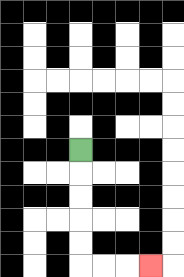{'start': '[3, 6]', 'end': '[6, 11]', 'path_directions': 'D,D,D,D,D,R,R,R', 'path_coordinates': '[[3, 6], [3, 7], [3, 8], [3, 9], [3, 10], [3, 11], [4, 11], [5, 11], [6, 11]]'}